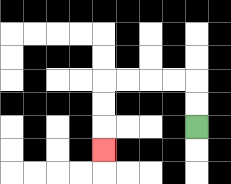{'start': '[8, 5]', 'end': '[4, 6]', 'path_directions': 'U,U,L,L,L,L,D,D,D', 'path_coordinates': '[[8, 5], [8, 4], [8, 3], [7, 3], [6, 3], [5, 3], [4, 3], [4, 4], [4, 5], [4, 6]]'}